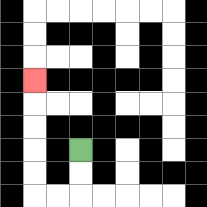{'start': '[3, 6]', 'end': '[1, 3]', 'path_directions': 'D,D,L,L,U,U,U,U,U', 'path_coordinates': '[[3, 6], [3, 7], [3, 8], [2, 8], [1, 8], [1, 7], [1, 6], [1, 5], [1, 4], [1, 3]]'}